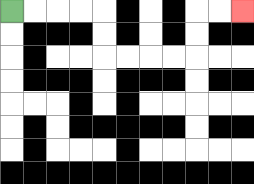{'start': '[0, 0]', 'end': '[10, 0]', 'path_directions': 'R,R,R,R,D,D,R,R,R,R,U,U,R,R', 'path_coordinates': '[[0, 0], [1, 0], [2, 0], [3, 0], [4, 0], [4, 1], [4, 2], [5, 2], [6, 2], [7, 2], [8, 2], [8, 1], [8, 0], [9, 0], [10, 0]]'}